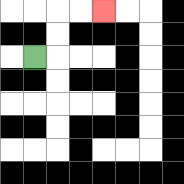{'start': '[1, 2]', 'end': '[4, 0]', 'path_directions': 'R,U,U,R,R', 'path_coordinates': '[[1, 2], [2, 2], [2, 1], [2, 0], [3, 0], [4, 0]]'}